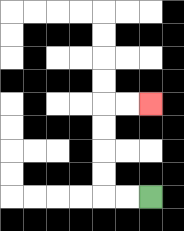{'start': '[6, 8]', 'end': '[6, 4]', 'path_directions': 'L,L,U,U,U,U,R,R', 'path_coordinates': '[[6, 8], [5, 8], [4, 8], [4, 7], [4, 6], [4, 5], [4, 4], [5, 4], [6, 4]]'}